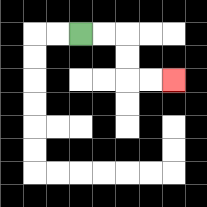{'start': '[3, 1]', 'end': '[7, 3]', 'path_directions': 'R,R,D,D,R,R', 'path_coordinates': '[[3, 1], [4, 1], [5, 1], [5, 2], [5, 3], [6, 3], [7, 3]]'}